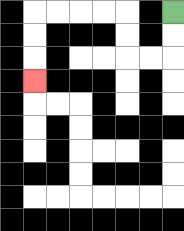{'start': '[7, 0]', 'end': '[1, 3]', 'path_directions': 'D,D,L,L,U,U,L,L,L,L,D,D,D', 'path_coordinates': '[[7, 0], [7, 1], [7, 2], [6, 2], [5, 2], [5, 1], [5, 0], [4, 0], [3, 0], [2, 0], [1, 0], [1, 1], [1, 2], [1, 3]]'}